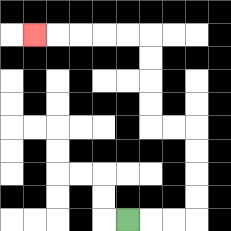{'start': '[5, 9]', 'end': '[1, 1]', 'path_directions': 'R,R,R,U,U,U,U,L,L,U,U,U,U,L,L,L,L,L', 'path_coordinates': '[[5, 9], [6, 9], [7, 9], [8, 9], [8, 8], [8, 7], [8, 6], [8, 5], [7, 5], [6, 5], [6, 4], [6, 3], [6, 2], [6, 1], [5, 1], [4, 1], [3, 1], [2, 1], [1, 1]]'}